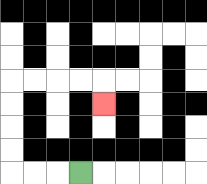{'start': '[3, 7]', 'end': '[4, 4]', 'path_directions': 'L,L,L,U,U,U,U,R,R,R,R,D', 'path_coordinates': '[[3, 7], [2, 7], [1, 7], [0, 7], [0, 6], [0, 5], [0, 4], [0, 3], [1, 3], [2, 3], [3, 3], [4, 3], [4, 4]]'}